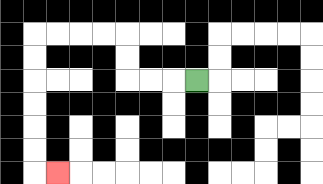{'start': '[8, 3]', 'end': '[2, 7]', 'path_directions': 'L,L,L,U,U,L,L,L,L,D,D,D,D,D,D,R', 'path_coordinates': '[[8, 3], [7, 3], [6, 3], [5, 3], [5, 2], [5, 1], [4, 1], [3, 1], [2, 1], [1, 1], [1, 2], [1, 3], [1, 4], [1, 5], [1, 6], [1, 7], [2, 7]]'}